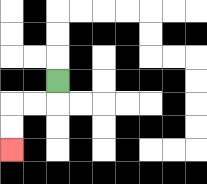{'start': '[2, 3]', 'end': '[0, 6]', 'path_directions': 'D,L,L,D,D', 'path_coordinates': '[[2, 3], [2, 4], [1, 4], [0, 4], [0, 5], [0, 6]]'}